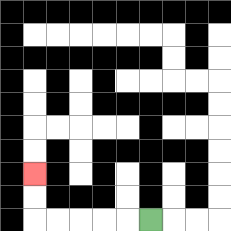{'start': '[6, 9]', 'end': '[1, 7]', 'path_directions': 'L,L,L,L,L,U,U', 'path_coordinates': '[[6, 9], [5, 9], [4, 9], [3, 9], [2, 9], [1, 9], [1, 8], [1, 7]]'}